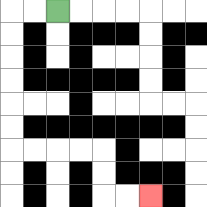{'start': '[2, 0]', 'end': '[6, 8]', 'path_directions': 'L,L,D,D,D,D,D,D,R,R,R,R,D,D,R,R', 'path_coordinates': '[[2, 0], [1, 0], [0, 0], [0, 1], [0, 2], [0, 3], [0, 4], [0, 5], [0, 6], [1, 6], [2, 6], [3, 6], [4, 6], [4, 7], [4, 8], [5, 8], [6, 8]]'}